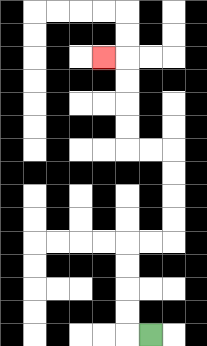{'start': '[6, 14]', 'end': '[4, 2]', 'path_directions': 'L,U,U,U,U,R,R,U,U,U,U,L,L,U,U,U,U,L', 'path_coordinates': '[[6, 14], [5, 14], [5, 13], [5, 12], [5, 11], [5, 10], [6, 10], [7, 10], [7, 9], [7, 8], [7, 7], [7, 6], [6, 6], [5, 6], [5, 5], [5, 4], [5, 3], [5, 2], [4, 2]]'}